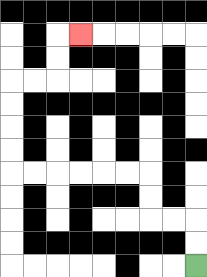{'start': '[8, 11]', 'end': '[3, 1]', 'path_directions': 'U,U,L,L,U,U,L,L,L,L,L,L,U,U,U,U,R,R,U,U,R', 'path_coordinates': '[[8, 11], [8, 10], [8, 9], [7, 9], [6, 9], [6, 8], [6, 7], [5, 7], [4, 7], [3, 7], [2, 7], [1, 7], [0, 7], [0, 6], [0, 5], [0, 4], [0, 3], [1, 3], [2, 3], [2, 2], [2, 1], [3, 1]]'}